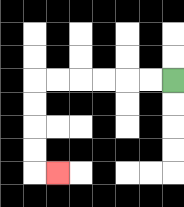{'start': '[7, 3]', 'end': '[2, 7]', 'path_directions': 'L,L,L,L,L,L,D,D,D,D,R', 'path_coordinates': '[[7, 3], [6, 3], [5, 3], [4, 3], [3, 3], [2, 3], [1, 3], [1, 4], [1, 5], [1, 6], [1, 7], [2, 7]]'}